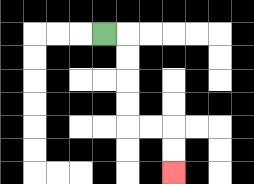{'start': '[4, 1]', 'end': '[7, 7]', 'path_directions': 'R,D,D,D,D,R,R,D,D', 'path_coordinates': '[[4, 1], [5, 1], [5, 2], [5, 3], [5, 4], [5, 5], [6, 5], [7, 5], [7, 6], [7, 7]]'}